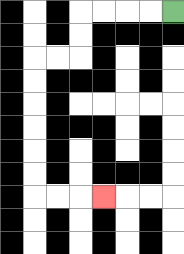{'start': '[7, 0]', 'end': '[4, 8]', 'path_directions': 'L,L,L,L,D,D,L,L,D,D,D,D,D,D,R,R,R', 'path_coordinates': '[[7, 0], [6, 0], [5, 0], [4, 0], [3, 0], [3, 1], [3, 2], [2, 2], [1, 2], [1, 3], [1, 4], [1, 5], [1, 6], [1, 7], [1, 8], [2, 8], [3, 8], [4, 8]]'}